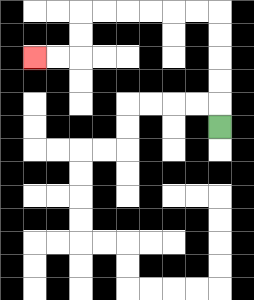{'start': '[9, 5]', 'end': '[1, 2]', 'path_directions': 'U,U,U,U,U,L,L,L,L,L,L,D,D,L,L', 'path_coordinates': '[[9, 5], [9, 4], [9, 3], [9, 2], [9, 1], [9, 0], [8, 0], [7, 0], [6, 0], [5, 0], [4, 0], [3, 0], [3, 1], [3, 2], [2, 2], [1, 2]]'}